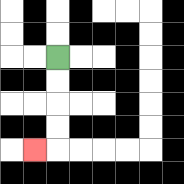{'start': '[2, 2]', 'end': '[1, 6]', 'path_directions': 'D,D,D,D,L', 'path_coordinates': '[[2, 2], [2, 3], [2, 4], [2, 5], [2, 6], [1, 6]]'}